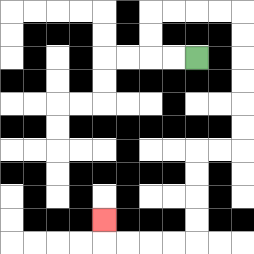{'start': '[8, 2]', 'end': '[4, 9]', 'path_directions': 'L,L,U,U,R,R,R,R,D,D,D,D,D,D,L,L,D,D,D,D,L,L,L,L,U', 'path_coordinates': '[[8, 2], [7, 2], [6, 2], [6, 1], [6, 0], [7, 0], [8, 0], [9, 0], [10, 0], [10, 1], [10, 2], [10, 3], [10, 4], [10, 5], [10, 6], [9, 6], [8, 6], [8, 7], [8, 8], [8, 9], [8, 10], [7, 10], [6, 10], [5, 10], [4, 10], [4, 9]]'}